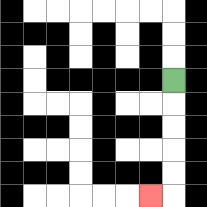{'start': '[7, 3]', 'end': '[6, 8]', 'path_directions': 'D,D,D,D,D,L', 'path_coordinates': '[[7, 3], [7, 4], [7, 5], [7, 6], [7, 7], [7, 8], [6, 8]]'}